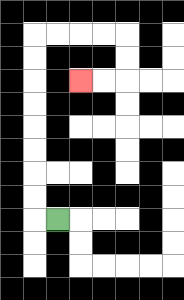{'start': '[2, 9]', 'end': '[3, 3]', 'path_directions': 'L,U,U,U,U,U,U,U,U,R,R,R,R,D,D,L,L', 'path_coordinates': '[[2, 9], [1, 9], [1, 8], [1, 7], [1, 6], [1, 5], [1, 4], [1, 3], [1, 2], [1, 1], [2, 1], [3, 1], [4, 1], [5, 1], [5, 2], [5, 3], [4, 3], [3, 3]]'}